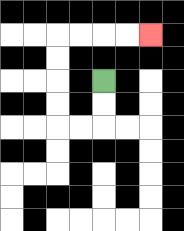{'start': '[4, 3]', 'end': '[6, 1]', 'path_directions': 'D,D,L,L,U,U,U,U,R,R,R,R', 'path_coordinates': '[[4, 3], [4, 4], [4, 5], [3, 5], [2, 5], [2, 4], [2, 3], [2, 2], [2, 1], [3, 1], [4, 1], [5, 1], [6, 1]]'}